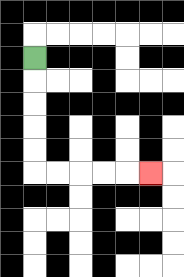{'start': '[1, 2]', 'end': '[6, 7]', 'path_directions': 'D,D,D,D,D,R,R,R,R,R', 'path_coordinates': '[[1, 2], [1, 3], [1, 4], [1, 5], [1, 6], [1, 7], [2, 7], [3, 7], [4, 7], [5, 7], [6, 7]]'}